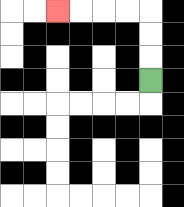{'start': '[6, 3]', 'end': '[2, 0]', 'path_directions': 'U,U,U,L,L,L,L', 'path_coordinates': '[[6, 3], [6, 2], [6, 1], [6, 0], [5, 0], [4, 0], [3, 0], [2, 0]]'}